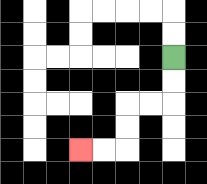{'start': '[7, 2]', 'end': '[3, 6]', 'path_directions': 'D,D,L,L,D,D,L,L', 'path_coordinates': '[[7, 2], [7, 3], [7, 4], [6, 4], [5, 4], [5, 5], [5, 6], [4, 6], [3, 6]]'}